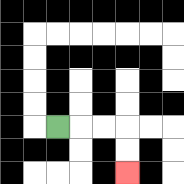{'start': '[2, 5]', 'end': '[5, 7]', 'path_directions': 'R,R,R,D,D', 'path_coordinates': '[[2, 5], [3, 5], [4, 5], [5, 5], [5, 6], [5, 7]]'}